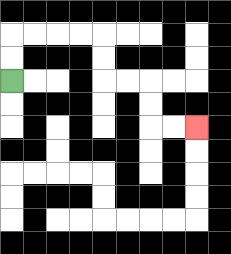{'start': '[0, 3]', 'end': '[8, 5]', 'path_directions': 'U,U,R,R,R,R,D,D,R,R,D,D,R,R', 'path_coordinates': '[[0, 3], [0, 2], [0, 1], [1, 1], [2, 1], [3, 1], [4, 1], [4, 2], [4, 3], [5, 3], [6, 3], [6, 4], [6, 5], [7, 5], [8, 5]]'}